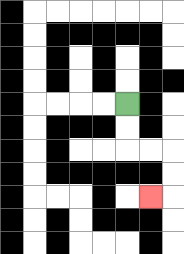{'start': '[5, 4]', 'end': '[6, 8]', 'path_directions': 'D,D,R,R,D,D,L', 'path_coordinates': '[[5, 4], [5, 5], [5, 6], [6, 6], [7, 6], [7, 7], [7, 8], [6, 8]]'}